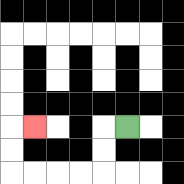{'start': '[5, 5]', 'end': '[1, 5]', 'path_directions': 'L,D,D,L,L,L,L,U,U,R', 'path_coordinates': '[[5, 5], [4, 5], [4, 6], [4, 7], [3, 7], [2, 7], [1, 7], [0, 7], [0, 6], [0, 5], [1, 5]]'}